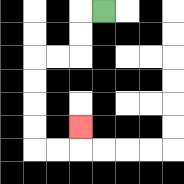{'start': '[4, 0]', 'end': '[3, 5]', 'path_directions': 'L,D,D,L,L,D,D,D,D,R,R,U', 'path_coordinates': '[[4, 0], [3, 0], [3, 1], [3, 2], [2, 2], [1, 2], [1, 3], [1, 4], [1, 5], [1, 6], [2, 6], [3, 6], [3, 5]]'}